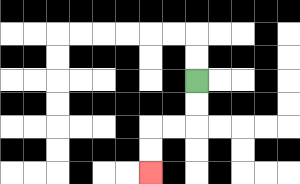{'start': '[8, 3]', 'end': '[6, 7]', 'path_directions': 'D,D,L,L,D,D', 'path_coordinates': '[[8, 3], [8, 4], [8, 5], [7, 5], [6, 5], [6, 6], [6, 7]]'}